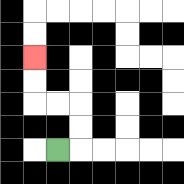{'start': '[2, 6]', 'end': '[1, 2]', 'path_directions': 'R,U,U,L,L,U,U', 'path_coordinates': '[[2, 6], [3, 6], [3, 5], [3, 4], [2, 4], [1, 4], [1, 3], [1, 2]]'}